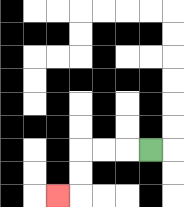{'start': '[6, 6]', 'end': '[2, 8]', 'path_directions': 'L,L,L,D,D,L', 'path_coordinates': '[[6, 6], [5, 6], [4, 6], [3, 6], [3, 7], [3, 8], [2, 8]]'}